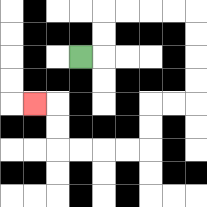{'start': '[3, 2]', 'end': '[1, 4]', 'path_directions': 'R,U,U,R,R,R,R,D,D,D,D,L,L,D,D,L,L,L,L,U,U,L', 'path_coordinates': '[[3, 2], [4, 2], [4, 1], [4, 0], [5, 0], [6, 0], [7, 0], [8, 0], [8, 1], [8, 2], [8, 3], [8, 4], [7, 4], [6, 4], [6, 5], [6, 6], [5, 6], [4, 6], [3, 6], [2, 6], [2, 5], [2, 4], [1, 4]]'}